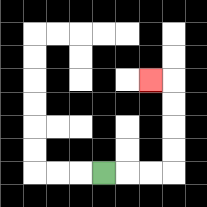{'start': '[4, 7]', 'end': '[6, 3]', 'path_directions': 'R,R,R,U,U,U,U,L', 'path_coordinates': '[[4, 7], [5, 7], [6, 7], [7, 7], [7, 6], [7, 5], [7, 4], [7, 3], [6, 3]]'}